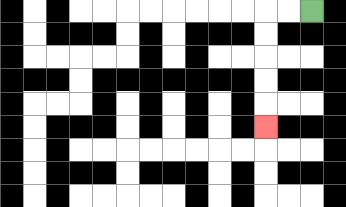{'start': '[13, 0]', 'end': '[11, 5]', 'path_directions': 'L,L,D,D,D,D,D', 'path_coordinates': '[[13, 0], [12, 0], [11, 0], [11, 1], [11, 2], [11, 3], [11, 4], [11, 5]]'}